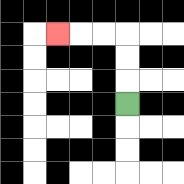{'start': '[5, 4]', 'end': '[2, 1]', 'path_directions': 'U,U,U,L,L,L', 'path_coordinates': '[[5, 4], [5, 3], [5, 2], [5, 1], [4, 1], [3, 1], [2, 1]]'}